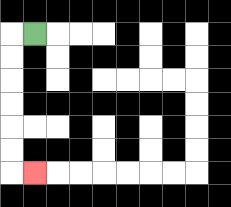{'start': '[1, 1]', 'end': '[1, 7]', 'path_directions': 'L,D,D,D,D,D,D,R', 'path_coordinates': '[[1, 1], [0, 1], [0, 2], [0, 3], [0, 4], [0, 5], [0, 6], [0, 7], [1, 7]]'}